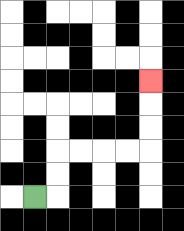{'start': '[1, 8]', 'end': '[6, 3]', 'path_directions': 'R,U,U,R,R,R,R,U,U,U', 'path_coordinates': '[[1, 8], [2, 8], [2, 7], [2, 6], [3, 6], [4, 6], [5, 6], [6, 6], [6, 5], [6, 4], [6, 3]]'}